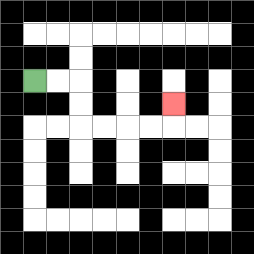{'start': '[1, 3]', 'end': '[7, 4]', 'path_directions': 'R,R,D,D,R,R,R,R,U', 'path_coordinates': '[[1, 3], [2, 3], [3, 3], [3, 4], [3, 5], [4, 5], [5, 5], [6, 5], [7, 5], [7, 4]]'}